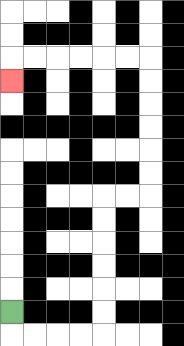{'start': '[0, 13]', 'end': '[0, 3]', 'path_directions': 'D,R,R,R,R,U,U,U,U,U,U,R,R,U,U,U,U,U,U,L,L,L,L,L,L,D', 'path_coordinates': '[[0, 13], [0, 14], [1, 14], [2, 14], [3, 14], [4, 14], [4, 13], [4, 12], [4, 11], [4, 10], [4, 9], [4, 8], [5, 8], [6, 8], [6, 7], [6, 6], [6, 5], [6, 4], [6, 3], [6, 2], [5, 2], [4, 2], [3, 2], [2, 2], [1, 2], [0, 2], [0, 3]]'}